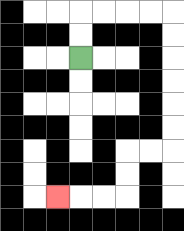{'start': '[3, 2]', 'end': '[2, 8]', 'path_directions': 'U,U,R,R,R,R,D,D,D,D,D,D,L,L,D,D,L,L,L', 'path_coordinates': '[[3, 2], [3, 1], [3, 0], [4, 0], [5, 0], [6, 0], [7, 0], [7, 1], [7, 2], [7, 3], [7, 4], [7, 5], [7, 6], [6, 6], [5, 6], [5, 7], [5, 8], [4, 8], [3, 8], [2, 8]]'}